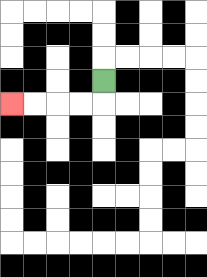{'start': '[4, 3]', 'end': '[0, 4]', 'path_directions': 'D,L,L,L,L', 'path_coordinates': '[[4, 3], [4, 4], [3, 4], [2, 4], [1, 4], [0, 4]]'}